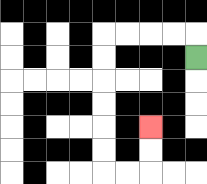{'start': '[8, 2]', 'end': '[6, 5]', 'path_directions': 'U,L,L,L,L,D,D,D,D,D,D,R,R,U,U', 'path_coordinates': '[[8, 2], [8, 1], [7, 1], [6, 1], [5, 1], [4, 1], [4, 2], [4, 3], [4, 4], [4, 5], [4, 6], [4, 7], [5, 7], [6, 7], [6, 6], [6, 5]]'}